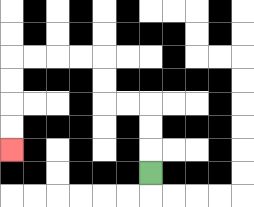{'start': '[6, 7]', 'end': '[0, 6]', 'path_directions': 'U,U,U,L,L,U,U,L,L,L,L,D,D,D,D', 'path_coordinates': '[[6, 7], [6, 6], [6, 5], [6, 4], [5, 4], [4, 4], [4, 3], [4, 2], [3, 2], [2, 2], [1, 2], [0, 2], [0, 3], [0, 4], [0, 5], [0, 6]]'}